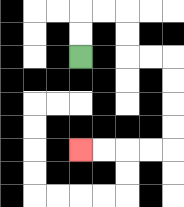{'start': '[3, 2]', 'end': '[3, 6]', 'path_directions': 'U,U,R,R,D,D,R,R,D,D,D,D,L,L,L,L', 'path_coordinates': '[[3, 2], [3, 1], [3, 0], [4, 0], [5, 0], [5, 1], [5, 2], [6, 2], [7, 2], [7, 3], [7, 4], [7, 5], [7, 6], [6, 6], [5, 6], [4, 6], [3, 6]]'}